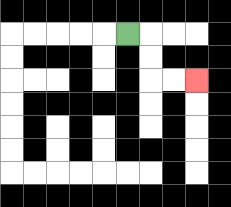{'start': '[5, 1]', 'end': '[8, 3]', 'path_directions': 'R,D,D,R,R', 'path_coordinates': '[[5, 1], [6, 1], [6, 2], [6, 3], [7, 3], [8, 3]]'}